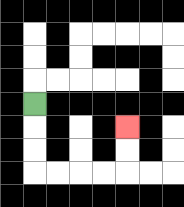{'start': '[1, 4]', 'end': '[5, 5]', 'path_directions': 'D,D,D,R,R,R,R,U,U', 'path_coordinates': '[[1, 4], [1, 5], [1, 6], [1, 7], [2, 7], [3, 7], [4, 7], [5, 7], [5, 6], [5, 5]]'}